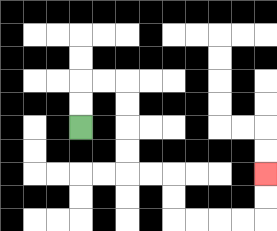{'start': '[3, 5]', 'end': '[11, 7]', 'path_directions': 'U,U,R,R,D,D,D,D,R,R,D,D,R,R,R,R,U,U', 'path_coordinates': '[[3, 5], [3, 4], [3, 3], [4, 3], [5, 3], [5, 4], [5, 5], [5, 6], [5, 7], [6, 7], [7, 7], [7, 8], [7, 9], [8, 9], [9, 9], [10, 9], [11, 9], [11, 8], [11, 7]]'}